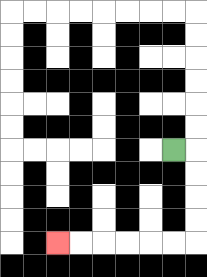{'start': '[7, 6]', 'end': '[2, 10]', 'path_directions': 'R,D,D,D,D,L,L,L,L,L,L', 'path_coordinates': '[[7, 6], [8, 6], [8, 7], [8, 8], [8, 9], [8, 10], [7, 10], [6, 10], [5, 10], [4, 10], [3, 10], [2, 10]]'}